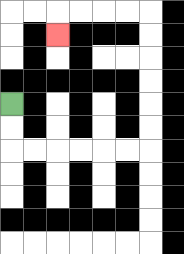{'start': '[0, 4]', 'end': '[2, 1]', 'path_directions': 'D,D,R,R,R,R,R,R,U,U,U,U,U,U,L,L,L,L,D', 'path_coordinates': '[[0, 4], [0, 5], [0, 6], [1, 6], [2, 6], [3, 6], [4, 6], [5, 6], [6, 6], [6, 5], [6, 4], [6, 3], [6, 2], [6, 1], [6, 0], [5, 0], [4, 0], [3, 0], [2, 0], [2, 1]]'}